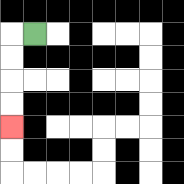{'start': '[1, 1]', 'end': '[0, 5]', 'path_directions': 'L,D,D,D,D', 'path_coordinates': '[[1, 1], [0, 1], [0, 2], [0, 3], [0, 4], [0, 5]]'}